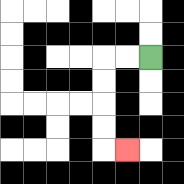{'start': '[6, 2]', 'end': '[5, 6]', 'path_directions': 'L,L,D,D,D,D,R', 'path_coordinates': '[[6, 2], [5, 2], [4, 2], [4, 3], [4, 4], [4, 5], [4, 6], [5, 6]]'}